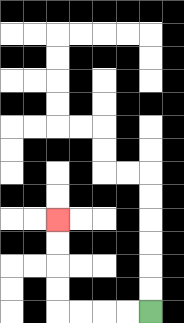{'start': '[6, 13]', 'end': '[2, 9]', 'path_directions': 'L,L,L,L,U,U,U,U', 'path_coordinates': '[[6, 13], [5, 13], [4, 13], [3, 13], [2, 13], [2, 12], [2, 11], [2, 10], [2, 9]]'}